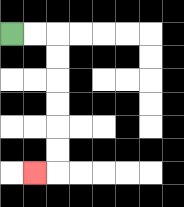{'start': '[0, 1]', 'end': '[1, 7]', 'path_directions': 'R,R,D,D,D,D,D,D,L', 'path_coordinates': '[[0, 1], [1, 1], [2, 1], [2, 2], [2, 3], [2, 4], [2, 5], [2, 6], [2, 7], [1, 7]]'}